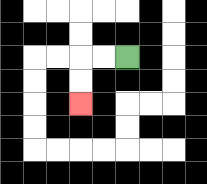{'start': '[5, 2]', 'end': '[3, 4]', 'path_directions': 'L,L,D,D', 'path_coordinates': '[[5, 2], [4, 2], [3, 2], [3, 3], [3, 4]]'}